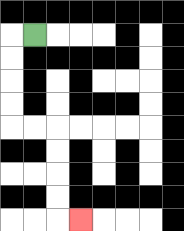{'start': '[1, 1]', 'end': '[3, 9]', 'path_directions': 'L,D,D,D,D,R,R,D,D,D,D,R', 'path_coordinates': '[[1, 1], [0, 1], [0, 2], [0, 3], [0, 4], [0, 5], [1, 5], [2, 5], [2, 6], [2, 7], [2, 8], [2, 9], [3, 9]]'}